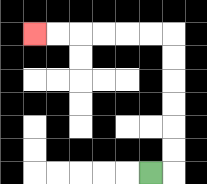{'start': '[6, 7]', 'end': '[1, 1]', 'path_directions': 'R,U,U,U,U,U,U,L,L,L,L,L,L', 'path_coordinates': '[[6, 7], [7, 7], [7, 6], [7, 5], [7, 4], [7, 3], [7, 2], [7, 1], [6, 1], [5, 1], [4, 1], [3, 1], [2, 1], [1, 1]]'}